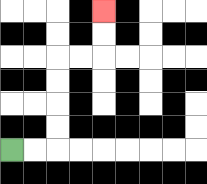{'start': '[0, 6]', 'end': '[4, 0]', 'path_directions': 'R,R,U,U,U,U,R,R,U,U', 'path_coordinates': '[[0, 6], [1, 6], [2, 6], [2, 5], [2, 4], [2, 3], [2, 2], [3, 2], [4, 2], [4, 1], [4, 0]]'}